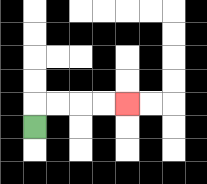{'start': '[1, 5]', 'end': '[5, 4]', 'path_directions': 'U,R,R,R,R', 'path_coordinates': '[[1, 5], [1, 4], [2, 4], [3, 4], [4, 4], [5, 4]]'}